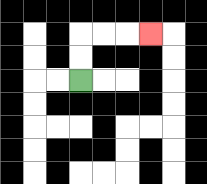{'start': '[3, 3]', 'end': '[6, 1]', 'path_directions': 'U,U,R,R,R', 'path_coordinates': '[[3, 3], [3, 2], [3, 1], [4, 1], [5, 1], [6, 1]]'}